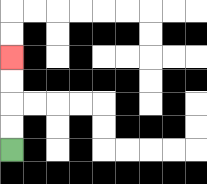{'start': '[0, 6]', 'end': '[0, 2]', 'path_directions': 'U,U,U,U', 'path_coordinates': '[[0, 6], [0, 5], [0, 4], [0, 3], [0, 2]]'}